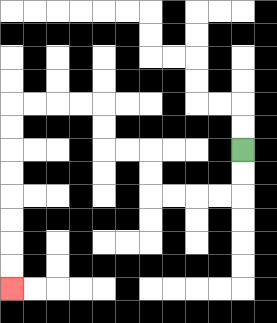{'start': '[10, 6]', 'end': '[0, 12]', 'path_directions': 'D,D,L,L,L,L,U,U,L,L,U,U,L,L,L,L,D,D,D,D,D,D,D,D', 'path_coordinates': '[[10, 6], [10, 7], [10, 8], [9, 8], [8, 8], [7, 8], [6, 8], [6, 7], [6, 6], [5, 6], [4, 6], [4, 5], [4, 4], [3, 4], [2, 4], [1, 4], [0, 4], [0, 5], [0, 6], [0, 7], [0, 8], [0, 9], [0, 10], [0, 11], [0, 12]]'}